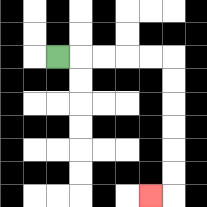{'start': '[2, 2]', 'end': '[6, 8]', 'path_directions': 'R,R,R,R,R,D,D,D,D,D,D,L', 'path_coordinates': '[[2, 2], [3, 2], [4, 2], [5, 2], [6, 2], [7, 2], [7, 3], [7, 4], [7, 5], [7, 6], [7, 7], [7, 8], [6, 8]]'}